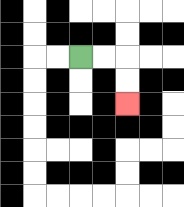{'start': '[3, 2]', 'end': '[5, 4]', 'path_directions': 'R,R,D,D', 'path_coordinates': '[[3, 2], [4, 2], [5, 2], [5, 3], [5, 4]]'}